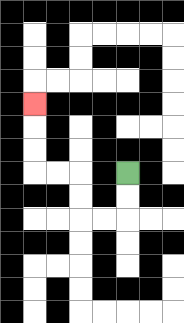{'start': '[5, 7]', 'end': '[1, 4]', 'path_directions': 'D,D,L,L,U,U,L,L,U,U,U', 'path_coordinates': '[[5, 7], [5, 8], [5, 9], [4, 9], [3, 9], [3, 8], [3, 7], [2, 7], [1, 7], [1, 6], [1, 5], [1, 4]]'}